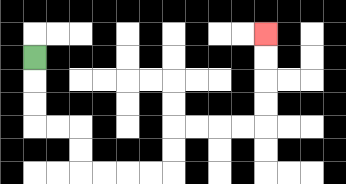{'start': '[1, 2]', 'end': '[11, 1]', 'path_directions': 'D,D,D,R,R,D,D,R,R,R,R,U,U,R,R,R,R,U,U,U,U', 'path_coordinates': '[[1, 2], [1, 3], [1, 4], [1, 5], [2, 5], [3, 5], [3, 6], [3, 7], [4, 7], [5, 7], [6, 7], [7, 7], [7, 6], [7, 5], [8, 5], [9, 5], [10, 5], [11, 5], [11, 4], [11, 3], [11, 2], [11, 1]]'}